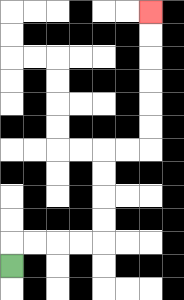{'start': '[0, 11]', 'end': '[6, 0]', 'path_directions': 'U,R,R,R,R,U,U,U,U,R,R,U,U,U,U,U,U', 'path_coordinates': '[[0, 11], [0, 10], [1, 10], [2, 10], [3, 10], [4, 10], [4, 9], [4, 8], [4, 7], [4, 6], [5, 6], [6, 6], [6, 5], [6, 4], [6, 3], [6, 2], [6, 1], [6, 0]]'}